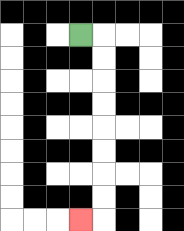{'start': '[3, 1]', 'end': '[3, 9]', 'path_directions': 'R,D,D,D,D,D,D,D,D,L', 'path_coordinates': '[[3, 1], [4, 1], [4, 2], [4, 3], [4, 4], [4, 5], [4, 6], [4, 7], [4, 8], [4, 9], [3, 9]]'}